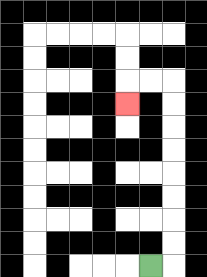{'start': '[6, 11]', 'end': '[5, 4]', 'path_directions': 'R,U,U,U,U,U,U,U,U,L,L,D', 'path_coordinates': '[[6, 11], [7, 11], [7, 10], [7, 9], [7, 8], [7, 7], [7, 6], [7, 5], [7, 4], [7, 3], [6, 3], [5, 3], [5, 4]]'}